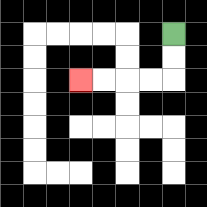{'start': '[7, 1]', 'end': '[3, 3]', 'path_directions': 'D,D,L,L,L,L', 'path_coordinates': '[[7, 1], [7, 2], [7, 3], [6, 3], [5, 3], [4, 3], [3, 3]]'}